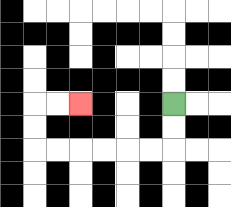{'start': '[7, 4]', 'end': '[3, 4]', 'path_directions': 'D,D,L,L,L,L,L,L,U,U,R,R', 'path_coordinates': '[[7, 4], [7, 5], [7, 6], [6, 6], [5, 6], [4, 6], [3, 6], [2, 6], [1, 6], [1, 5], [1, 4], [2, 4], [3, 4]]'}